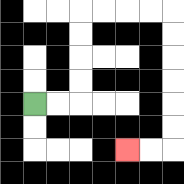{'start': '[1, 4]', 'end': '[5, 6]', 'path_directions': 'R,R,U,U,U,U,R,R,R,R,D,D,D,D,D,D,L,L', 'path_coordinates': '[[1, 4], [2, 4], [3, 4], [3, 3], [3, 2], [3, 1], [3, 0], [4, 0], [5, 0], [6, 0], [7, 0], [7, 1], [7, 2], [7, 3], [7, 4], [7, 5], [7, 6], [6, 6], [5, 6]]'}